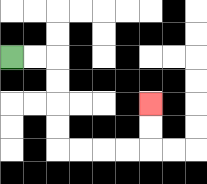{'start': '[0, 2]', 'end': '[6, 4]', 'path_directions': 'R,R,D,D,D,D,R,R,R,R,U,U', 'path_coordinates': '[[0, 2], [1, 2], [2, 2], [2, 3], [2, 4], [2, 5], [2, 6], [3, 6], [4, 6], [5, 6], [6, 6], [6, 5], [6, 4]]'}